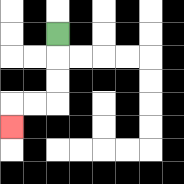{'start': '[2, 1]', 'end': '[0, 5]', 'path_directions': 'D,D,D,L,L,D', 'path_coordinates': '[[2, 1], [2, 2], [2, 3], [2, 4], [1, 4], [0, 4], [0, 5]]'}